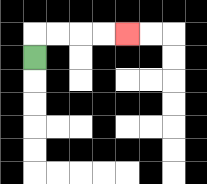{'start': '[1, 2]', 'end': '[5, 1]', 'path_directions': 'U,R,R,R,R', 'path_coordinates': '[[1, 2], [1, 1], [2, 1], [3, 1], [4, 1], [5, 1]]'}